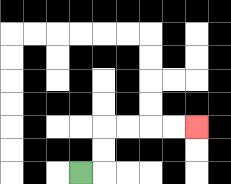{'start': '[3, 7]', 'end': '[8, 5]', 'path_directions': 'R,U,U,R,R,R,R', 'path_coordinates': '[[3, 7], [4, 7], [4, 6], [4, 5], [5, 5], [6, 5], [7, 5], [8, 5]]'}